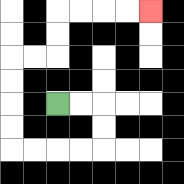{'start': '[2, 4]', 'end': '[6, 0]', 'path_directions': 'R,R,D,D,L,L,L,L,U,U,U,U,R,R,U,U,R,R,R,R', 'path_coordinates': '[[2, 4], [3, 4], [4, 4], [4, 5], [4, 6], [3, 6], [2, 6], [1, 6], [0, 6], [0, 5], [0, 4], [0, 3], [0, 2], [1, 2], [2, 2], [2, 1], [2, 0], [3, 0], [4, 0], [5, 0], [6, 0]]'}